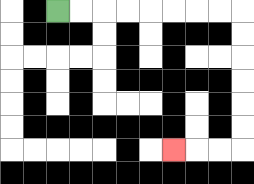{'start': '[2, 0]', 'end': '[7, 6]', 'path_directions': 'R,R,R,R,R,R,R,R,D,D,D,D,D,D,L,L,L', 'path_coordinates': '[[2, 0], [3, 0], [4, 0], [5, 0], [6, 0], [7, 0], [8, 0], [9, 0], [10, 0], [10, 1], [10, 2], [10, 3], [10, 4], [10, 5], [10, 6], [9, 6], [8, 6], [7, 6]]'}